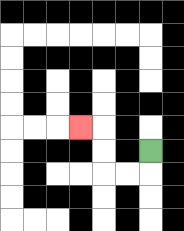{'start': '[6, 6]', 'end': '[3, 5]', 'path_directions': 'D,L,L,U,U,L', 'path_coordinates': '[[6, 6], [6, 7], [5, 7], [4, 7], [4, 6], [4, 5], [3, 5]]'}